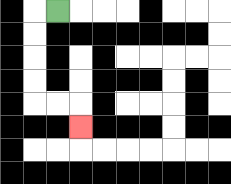{'start': '[2, 0]', 'end': '[3, 5]', 'path_directions': 'L,D,D,D,D,R,R,D', 'path_coordinates': '[[2, 0], [1, 0], [1, 1], [1, 2], [1, 3], [1, 4], [2, 4], [3, 4], [3, 5]]'}